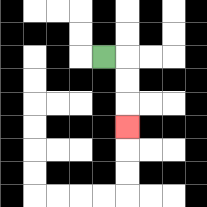{'start': '[4, 2]', 'end': '[5, 5]', 'path_directions': 'R,D,D,D', 'path_coordinates': '[[4, 2], [5, 2], [5, 3], [5, 4], [5, 5]]'}